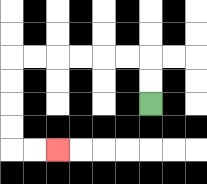{'start': '[6, 4]', 'end': '[2, 6]', 'path_directions': 'U,U,L,L,L,L,L,L,D,D,D,D,R,R', 'path_coordinates': '[[6, 4], [6, 3], [6, 2], [5, 2], [4, 2], [3, 2], [2, 2], [1, 2], [0, 2], [0, 3], [0, 4], [0, 5], [0, 6], [1, 6], [2, 6]]'}